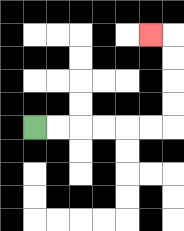{'start': '[1, 5]', 'end': '[6, 1]', 'path_directions': 'R,R,R,R,R,R,U,U,U,U,L', 'path_coordinates': '[[1, 5], [2, 5], [3, 5], [4, 5], [5, 5], [6, 5], [7, 5], [7, 4], [7, 3], [7, 2], [7, 1], [6, 1]]'}